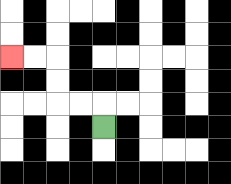{'start': '[4, 5]', 'end': '[0, 2]', 'path_directions': 'U,L,L,U,U,L,L', 'path_coordinates': '[[4, 5], [4, 4], [3, 4], [2, 4], [2, 3], [2, 2], [1, 2], [0, 2]]'}